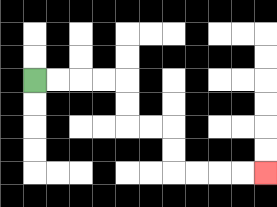{'start': '[1, 3]', 'end': '[11, 7]', 'path_directions': 'R,R,R,R,D,D,R,R,D,D,R,R,R,R', 'path_coordinates': '[[1, 3], [2, 3], [3, 3], [4, 3], [5, 3], [5, 4], [5, 5], [6, 5], [7, 5], [7, 6], [7, 7], [8, 7], [9, 7], [10, 7], [11, 7]]'}